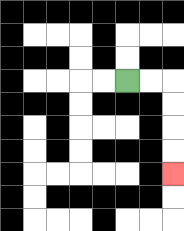{'start': '[5, 3]', 'end': '[7, 7]', 'path_directions': 'R,R,D,D,D,D', 'path_coordinates': '[[5, 3], [6, 3], [7, 3], [7, 4], [7, 5], [7, 6], [7, 7]]'}